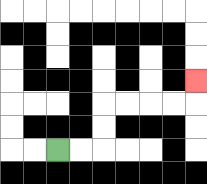{'start': '[2, 6]', 'end': '[8, 3]', 'path_directions': 'R,R,U,U,R,R,R,R,U', 'path_coordinates': '[[2, 6], [3, 6], [4, 6], [4, 5], [4, 4], [5, 4], [6, 4], [7, 4], [8, 4], [8, 3]]'}